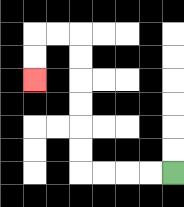{'start': '[7, 7]', 'end': '[1, 3]', 'path_directions': 'L,L,L,L,U,U,U,U,U,U,L,L,D,D', 'path_coordinates': '[[7, 7], [6, 7], [5, 7], [4, 7], [3, 7], [3, 6], [3, 5], [3, 4], [3, 3], [3, 2], [3, 1], [2, 1], [1, 1], [1, 2], [1, 3]]'}